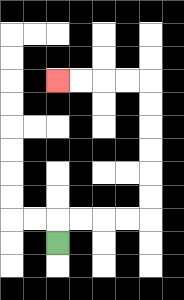{'start': '[2, 10]', 'end': '[2, 3]', 'path_directions': 'U,R,R,R,R,U,U,U,U,U,U,L,L,L,L', 'path_coordinates': '[[2, 10], [2, 9], [3, 9], [4, 9], [5, 9], [6, 9], [6, 8], [6, 7], [6, 6], [6, 5], [6, 4], [6, 3], [5, 3], [4, 3], [3, 3], [2, 3]]'}